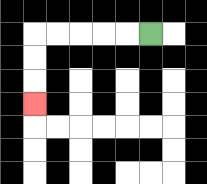{'start': '[6, 1]', 'end': '[1, 4]', 'path_directions': 'L,L,L,L,L,D,D,D', 'path_coordinates': '[[6, 1], [5, 1], [4, 1], [3, 1], [2, 1], [1, 1], [1, 2], [1, 3], [1, 4]]'}